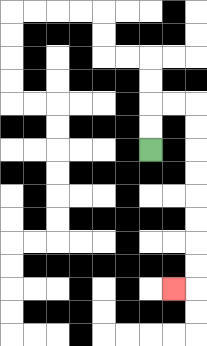{'start': '[6, 6]', 'end': '[7, 12]', 'path_directions': 'U,U,R,R,D,D,D,D,D,D,D,D,L', 'path_coordinates': '[[6, 6], [6, 5], [6, 4], [7, 4], [8, 4], [8, 5], [8, 6], [8, 7], [8, 8], [8, 9], [8, 10], [8, 11], [8, 12], [7, 12]]'}